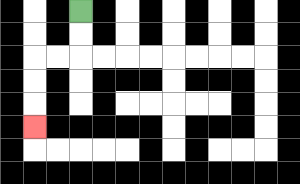{'start': '[3, 0]', 'end': '[1, 5]', 'path_directions': 'D,D,L,L,D,D,D', 'path_coordinates': '[[3, 0], [3, 1], [3, 2], [2, 2], [1, 2], [1, 3], [1, 4], [1, 5]]'}